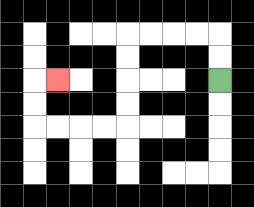{'start': '[9, 3]', 'end': '[2, 3]', 'path_directions': 'U,U,L,L,L,L,D,D,D,D,L,L,L,L,U,U,R', 'path_coordinates': '[[9, 3], [9, 2], [9, 1], [8, 1], [7, 1], [6, 1], [5, 1], [5, 2], [5, 3], [5, 4], [5, 5], [4, 5], [3, 5], [2, 5], [1, 5], [1, 4], [1, 3], [2, 3]]'}